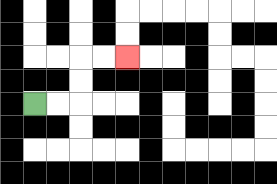{'start': '[1, 4]', 'end': '[5, 2]', 'path_directions': 'R,R,U,U,R,R', 'path_coordinates': '[[1, 4], [2, 4], [3, 4], [3, 3], [3, 2], [4, 2], [5, 2]]'}